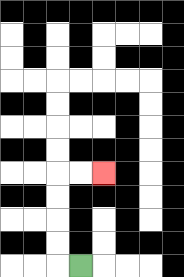{'start': '[3, 11]', 'end': '[4, 7]', 'path_directions': 'L,U,U,U,U,R,R', 'path_coordinates': '[[3, 11], [2, 11], [2, 10], [2, 9], [2, 8], [2, 7], [3, 7], [4, 7]]'}